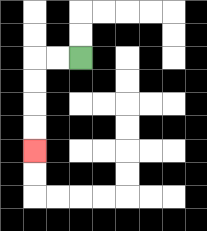{'start': '[3, 2]', 'end': '[1, 6]', 'path_directions': 'L,L,D,D,D,D', 'path_coordinates': '[[3, 2], [2, 2], [1, 2], [1, 3], [1, 4], [1, 5], [1, 6]]'}